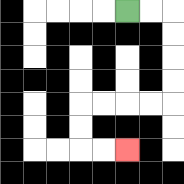{'start': '[5, 0]', 'end': '[5, 6]', 'path_directions': 'R,R,D,D,D,D,L,L,L,L,D,D,R,R', 'path_coordinates': '[[5, 0], [6, 0], [7, 0], [7, 1], [7, 2], [7, 3], [7, 4], [6, 4], [5, 4], [4, 4], [3, 4], [3, 5], [3, 6], [4, 6], [5, 6]]'}